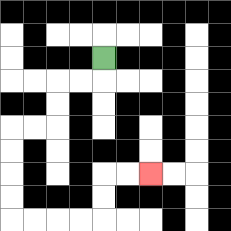{'start': '[4, 2]', 'end': '[6, 7]', 'path_directions': 'D,L,L,D,D,L,L,D,D,D,D,R,R,R,R,U,U,R,R', 'path_coordinates': '[[4, 2], [4, 3], [3, 3], [2, 3], [2, 4], [2, 5], [1, 5], [0, 5], [0, 6], [0, 7], [0, 8], [0, 9], [1, 9], [2, 9], [3, 9], [4, 9], [4, 8], [4, 7], [5, 7], [6, 7]]'}